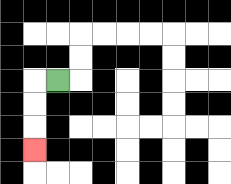{'start': '[2, 3]', 'end': '[1, 6]', 'path_directions': 'L,D,D,D', 'path_coordinates': '[[2, 3], [1, 3], [1, 4], [1, 5], [1, 6]]'}